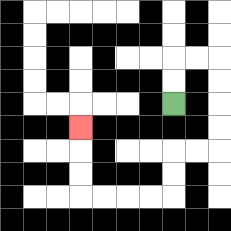{'start': '[7, 4]', 'end': '[3, 5]', 'path_directions': 'U,U,R,R,D,D,D,D,L,L,D,D,L,L,L,L,U,U,U', 'path_coordinates': '[[7, 4], [7, 3], [7, 2], [8, 2], [9, 2], [9, 3], [9, 4], [9, 5], [9, 6], [8, 6], [7, 6], [7, 7], [7, 8], [6, 8], [5, 8], [4, 8], [3, 8], [3, 7], [3, 6], [3, 5]]'}